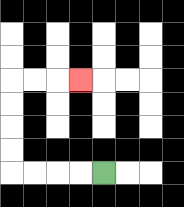{'start': '[4, 7]', 'end': '[3, 3]', 'path_directions': 'L,L,L,L,U,U,U,U,R,R,R', 'path_coordinates': '[[4, 7], [3, 7], [2, 7], [1, 7], [0, 7], [0, 6], [0, 5], [0, 4], [0, 3], [1, 3], [2, 3], [3, 3]]'}